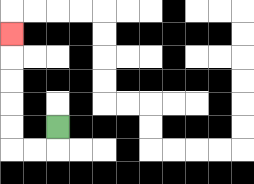{'start': '[2, 5]', 'end': '[0, 1]', 'path_directions': 'D,L,L,U,U,U,U,U', 'path_coordinates': '[[2, 5], [2, 6], [1, 6], [0, 6], [0, 5], [0, 4], [0, 3], [0, 2], [0, 1]]'}